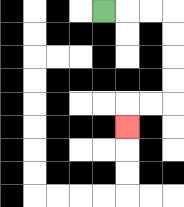{'start': '[4, 0]', 'end': '[5, 5]', 'path_directions': 'R,R,R,D,D,D,D,L,L,D', 'path_coordinates': '[[4, 0], [5, 0], [6, 0], [7, 0], [7, 1], [7, 2], [7, 3], [7, 4], [6, 4], [5, 4], [5, 5]]'}